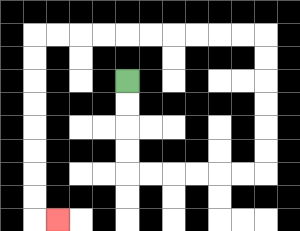{'start': '[5, 3]', 'end': '[2, 9]', 'path_directions': 'D,D,D,D,R,R,R,R,R,R,U,U,U,U,U,U,L,L,L,L,L,L,L,L,L,L,D,D,D,D,D,D,D,D,R', 'path_coordinates': '[[5, 3], [5, 4], [5, 5], [5, 6], [5, 7], [6, 7], [7, 7], [8, 7], [9, 7], [10, 7], [11, 7], [11, 6], [11, 5], [11, 4], [11, 3], [11, 2], [11, 1], [10, 1], [9, 1], [8, 1], [7, 1], [6, 1], [5, 1], [4, 1], [3, 1], [2, 1], [1, 1], [1, 2], [1, 3], [1, 4], [1, 5], [1, 6], [1, 7], [1, 8], [1, 9], [2, 9]]'}